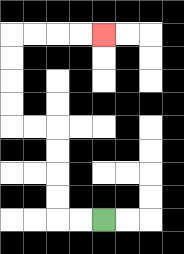{'start': '[4, 9]', 'end': '[4, 1]', 'path_directions': 'L,L,U,U,U,U,L,L,U,U,U,U,R,R,R,R', 'path_coordinates': '[[4, 9], [3, 9], [2, 9], [2, 8], [2, 7], [2, 6], [2, 5], [1, 5], [0, 5], [0, 4], [0, 3], [0, 2], [0, 1], [1, 1], [2, 1], [3, 1], [4, 1]]'}